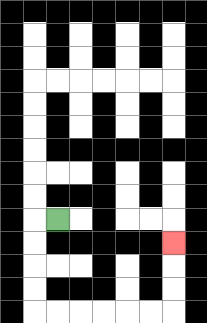{'start': '[2, 9]', 'end': '[7, 10]', 'path_directions': 'L,D,D,D,D,R,R,R,R,R,R,U,U,U', 'path_coordinates': '[[2, 9], [1, 9], [1, 10], [1, 11], [1, 12], [1, 13], [2, 13], [3, 13], [4, 13], [5, 13], [6, 13], [7, 13], [7, 12], [7, 11], [7, 10]]'}